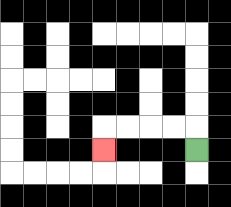{'start': '[8, 6]', 'end': '[4, 6]', 'path_directions': 'U,L,L,L,L,D', 'path_coordinates': '[[8, 6], [8, 5], [7, 5], [6, 5], [5, 5], [4, 5], [4, 6]]'}